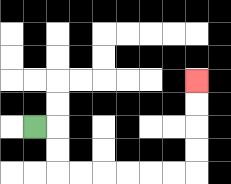{'start': '[1, 5]', 'end': '[8, 3]', 'path_directions': 'R,D,D,R,R,R,R,R,R,U,U,U,U', 'path_coordinates': '[[1, 5], [2, 5], [2, 6], [2, 7], [3, 7], [4, 7], [5, 7], [6, 7], [7, 7], [8, 7], [8, 6], [8, 5], [8, 4], [8, 3]]'}